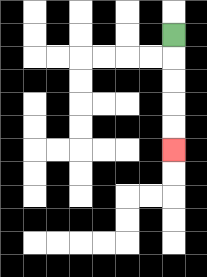{'start': '[7, 1]', 'end': '[7, 6]', 'path_directions': 'D,D,D,D,D', 'path_coordinates': '[[7, 1], [7, 2], [7, 3], [7, 4], [7, 5], [7, 6]]'}